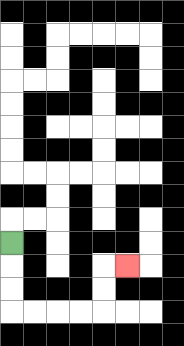{'start': '[0, 10]', 'end': '[5, 11]', 'path_directions': 'D,D,D,R,R,R,R,U,U,R', 'path_coordinates': '[[0, 10], [0, 11], [0, 12], [0, 13], [1, 13], [2, 13], [3, 13], [4, 13], [4, 12], [4, 11], [5, 11]]'}